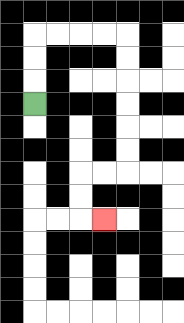{'start': '[1, 4]', 'end': '[4, 9]', 'path_directions': 'U,U,U,R,R,R,R,D,D,D,D,D,D,L,L,D,D,R', 'path_coordinates': '[[1, 4], [1, 3], [1, 2], [1, 1], [2, 1], [3, 1], [4, 1], [5, 1], [5, 2], [5, 3], [5, 4], [5, 5], [5, 6], [5, 7], [4, 7], [3, 7], [3, 8], [3, 9], [4, 9]]'}